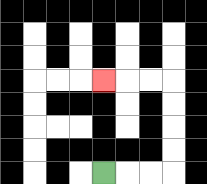{'start': '[4, 7]', 'end': '[4, 3]', 'path_directions': 'R,R,R,U,U,U,U,L,L,L', 'path_coordinates': '[[4, 7], [5, 7], [6, 7], [7, 7], [7, 6], [7, 5], [7, 4], [7, 3], [6, 3], [5, 3], [4, 3]]'}